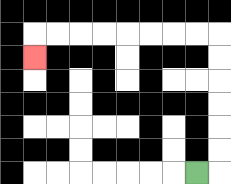{'start': '[8, 7]', 'end': '[1, 2]', 'path_directions': 'R,U,U,U,U,U,U,L,L,L,L,L,L,L,L,D', 'path_coordinates': '[[8, 7], [9, 7], [9, 6], [9, 5], [9, 4], [9, 3], [9, 2], [9, 1], [8, 1], [7, 1], [6, 1], [5, 1], [4, 1], [3, 1], [2, 1], [1, 1], [1, 2]]'}